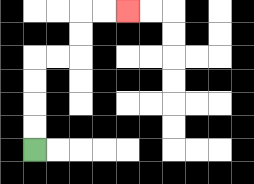{'start': '[1, 6]', 'end': '[5, 0]', 'path_directions': 'U,U,U,U,R,R,U,U,R,R', 'path_coordinates': '[[1, 6], [1, 5], [1, 4], [1, 3], [1, 2], [2, 2], [3, 2], [3, 1], [3, 0], [4, 0], [5, 0]]'}